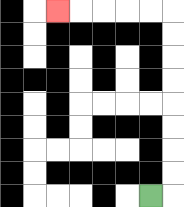{'start': '[6, 8]', 'end': '[2, 0]', 'path_directions': 'R,U,U,U,U,U,U,U,U,L,L,L,L,L', 'path_coordinates': '[[6, 8], [7, 8], [7, 7], [7, 6], [7, 5], [7, 4], [7, 3], [7, 2], [7, 1], [7, 0], [6, 0], [5, 0], [4, 0], [3, 0], [2, 0]]'}